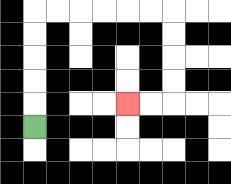{'start': '[1, 5]', 'end': '[5, 4]', 'path_directions': 'U,U,U,U,U,R,R,R,R,R,R,D,D,D,D,L,L', 'path_coordinates': '[[1, 5], [1, 4], [1, 3], [1, 2], [1, 1], [1, 0], [2, 0], [3, 0], [4, 0], [5, 0], [6, 0], [7, 0], [7, 1], [7, 2], [7, 3], [7, 4], [6, 4], [5, 4]]'}